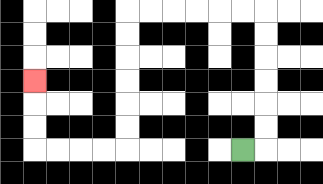{'start': '[10, 6]', 'end': '[1, 3]', 'path_directions': 'R,U,U,U,U,U,U,L,L,L,L,L,L,D,D,D,D,D,D,L,L,L,L,U,U,U', 'path_coordinates': '[[10, 6], [11, 6], [11, 5], [11, 4], [11, 3], [11, 2], [11, 1], [11, 0], [10, 0], [9, 0], [8, 0], [7, 0], [6, 0], [5, 0], [5, 1], [5, 2], [5, 3], [5, 4], [5, 5], [5, 6], [4, 6], [3, 6], [2, 6], [1, 6], [1, 5], [1, 4], [1, 3]]'}